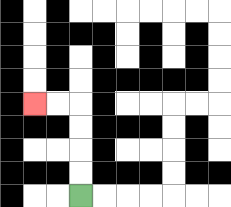{'start': '[3, 8]', 'end': '[1, 4]', 'path_directions': 'U,U,U,U,L,L', 'path_coordinates': '[[3, 8], [3, 7], [3, 6], [3, 5], [3, 4], [2, 4], [1, 4]]'}